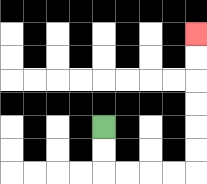{'start': '[4, 5]', 'end': '[8, 1]', 'path_directions': 'D,D,R,R,R,R,U,U,U,U,U,U', 'path_coordinates': '[[4, 5], [4, 6], [4, 7], [5, 7], [6, 7], [7, 7], [8, 7], [8, 6], [8, 5], [8, 4], [8, 3], [8, 2], [8, 1]]'}